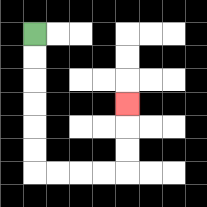{'start': '[1, 1]', 'end': '[5, 4]', 'path_directions': 'D,D,D,D,D,D,R,R,R,R,U,U,U', 'path_coordinates': '[[1, 1], [1, 2], [1, 3], [1, 4], [1, 5], [1, 6], [1, 7], [2, 7], [3, 7], [4, 7], [5, 7], [5, 6], [5, 5], [5, 4]]'}